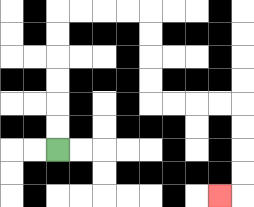{'start': '[2, 6]', 'end': '[9, 8]', 'path_directions': 'U,U,U,U,U,U,R,R,R,R,D,D,D,D,R,R,R,R,D,D,D,D,L', 'path_coordinates': '[[2, 6], [2, 5], [2, 4], [2, 3], [2, 2], [2, 1], [2, 0], [3, 0], [4, 0], [5, 0], [6, 0], [6, 1], [6, 2], [6, 3], [6, 4], [7, 4], [8, 4], [9, 4], [10, 4], [10, 5], [10, 6], [10, 7], [10, 8], [9, 8]]'}